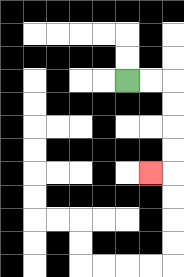{'start': '[5, 3]', 'end': '[6, 7]', 'path_directions': 'R,R,D,D,D,D,L', 'path_coordinates': '[[5, 3], [6, 3], [7, 3], [7, 4], [7, 5], [7, 6], [7, 7], [6, 7]]'}